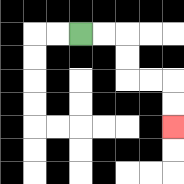{'start': '[3, 1]', 'end': '[7, 5]', 'path_directions': 'R,R,D,D,R,R,D,D', 'path_coordinates': '[[3, 1], [4, 1], [5, 1], [5, 2], [5, 3], [6, 3], [7, 3], [7, 4], [7, 5]]'}